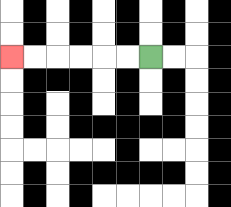{'start': '[6, 2]', 'end': '[0, 2]', 'path_directions': 'L,L,L,L,L,L', 'path_coordinates': '[[6, 2], [5, 2], [4, 2], [3, 2], [2, 2], [1, 2], [0, 2]]'}